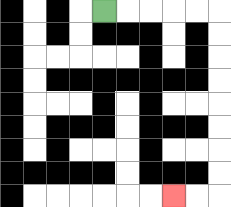{'start': '[4, 0]', 'end': '[7, 8]', 'path_directions': 'R,R,R,R,R,D,D,D,D,D,D,D,D,L,L', 'path_coordinates': '[[4, 0], [5, 0], [6, 0], [7, 0], [8, 0], [9, 0], [9, 1], [9, 2], [9, 3], [9, 4], [9, 5], [9, 6], [9, 7], [9, 8], [8, 8], [7, 8]]'}